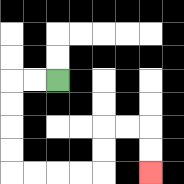{'start': '[2, 3]', 'end': '[6, 7]', 'path_directions': 'L,L,D,D,D,D,R,R,R,R,U,U,R,R,D,D', 'path_coordinates': '[[2, 3], [1, 3], [0, 3], [0, 4], [0, 5], [0, 6], [0, 7], [1, 7], [2, 7], [3, 7], [4, 7], [4, 6], [4, 5], [5, 5], [6, 5], [6, 6], [6, 7]]'}